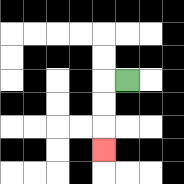{'start': '[5, 3]', 'end': '[4, 6]', 'path_directions': 'L,D,D,D', 'path_coordinates': '[[5, 3], [4, 3], [4, 4], [4, 5], [4, 6]]'}